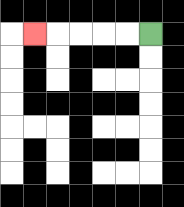{'start': '[6, 1]', 'end': '[1, 1]', 'path_directions': 'L,L,L,L,L', 'path_coordinates': '[[6, 1], [5, 1], [4, 1], [3, 1], [2, 1], [1, 1]]'}